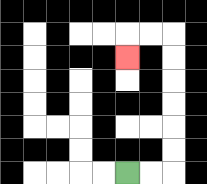{'start': '[5, 7]', 'end': '[5, 2]', 'path_directions': 'R,R,U,U,U,U,U,U,L,L,D', 'path_coordinates': '[[5, 7], [6, 7], [7, 7], [7, 6], [7, 5], [7, 4], [7, 3], [7, 2], [7, 1], [6, 1], [5, 1], [5, 2]]'}